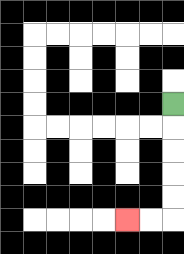{'start': '[7, 4]', 'end': '[5, 9]', 'path_directions': 'D,D,D,D,D,L,L', 'path_coordinates': '[[7, 4], [7, 5], [7, 6], [7, 7], [7, 8], [7, 9], [6, 9], [5, 9]]'}